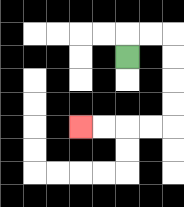{'start': '[5, 2]', 'end': '[3, 5]', 'path_directions': 'U,R,R,D,D,D,D,L,L,L,L', 'path_coordinates': '[[5, 2], [5, 1], [6, 1], [7, 1], [7, 2], [7, 3], [7, 4], [7, 5], [6, 5], [5, 5], [4, 5], [3, 5]]'}